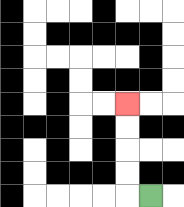{'start': '[6, 8]', 'end': '[5, 4]', 'path_directions': 'L,U,U,U,U', 'path_coordinates': '[[6, 8], [5, 8], [5, 7], [5, 6], [5, 5], [5, 4]]'}